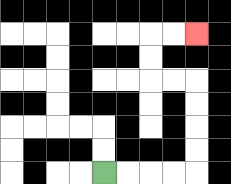{'start': '[4, 7]', 'end': '[8, 1]', 'path_directions': 'R,R,R,R,U,U,U,U,L,L,U,U,R,R', 'path_coordinates': '[[4, 7], [5, 7], [6, 7], [7, 7], [8, 7], [8, 6], [8, 5], [8, 4], [8, 3], [7, 3], [6, 3], [6, 2], [6, 1], [7, 1], [8, 1]]'}